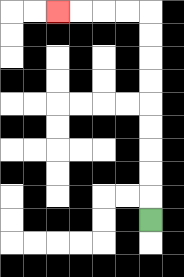{'start': '[6, 9]', 'end': '[2, 0]', 'path_directions': 'U,U,U,U,U,U,U,U,U,L,L,L,L', 'path_coordinates': '[[6, 9], [6, 8], [6, 7], [6, 6], [6, 5], [6, 4], [6, 3], [6, 2], [6, 1], [6, 0], [5, 0], [4, 0], [3, 0], [2, 0]]'}